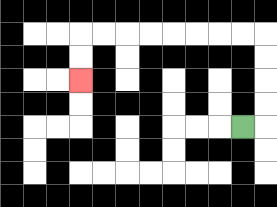{'start': '[10, 5]', 'end': '[3, 3]', 'path_directions': 'R,U,U,U,U,L,L,L,L,L,L,L,L,D,D', 'path_coordinates': '[[10, 5], [11, 5], [11, 4], [11, 3], [11, 2], [11, 1], [10, 1], [9, 1], [8, 1], [7, 1], [6, 1], [5, 1], [4, 1], [3, 1], [3, 2], [3, 3]]'}